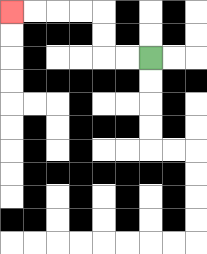{'start': '[6, 2]', 'end': '[0, 0]', 'path_directions': 'L,L,U,U,L,L,L,L', 'path_coordinates': '[[6, 2], [5, 2], [4, 2], [4, 1], [4, 0], [3, 0], [2, 0], [1, 0], [0, 0]]'}